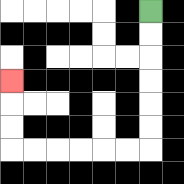{'start': '[6, 0]', 'end': '[0, 3]', 'path_directions': 'D,D,D,D,D,D,L,L,L,L,L,L,U,U,U', 'path_coordinates': '[[6, 0], [6, 1], [6, 2], [6, 3], [6, 4], [6, 5], [6, 6], [5, 6], [4, 6], [3, 6], [2, 6], [1, 6], [0, 6], [0, 5], [0, 4], [0, 3]]'}